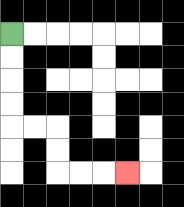{'start': '[0, 1]', 'end': '[5, 7]', 'path_directions': 'D,D,D,D,R,R,D,D,R,R,R', 'path_coordinates': '[[0, 1], [0, 2], [0, 3], [0, 4], [0, 5], [1, 5], [2, 5], [2, 6], [2, 7], [3, 7], [4, 7], [5, 7]]'}